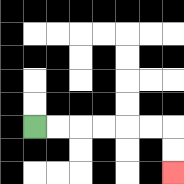{'start': '[1, 5]', 'end': '[7, 7]', 'path_directions': 'R,R,R,R,R,R,D,D', 'path_coordinates': '[[1, 5], [2, 5], [3, 5], [4, 5], [5, 5], [6, 5], [7, 5], [7, 6], [7, 7]]'}